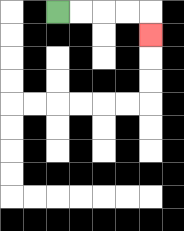{'start': '[2, 0]', 'end': '[6, 1]', 'path_directions': 'R,R,R,R,D', 'path_coordinates': '[[2, 0], [3, 0], [4, 0], [5, 0], [6, 0], [6, 1]]'}